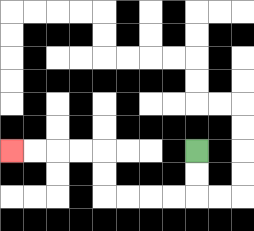{'start': '[8, 6]', 'end': '[0, 6]', 'path_directions': 'D,D,L,L,L,L,U,U,L,L,L,L', 'path_coordinates': '[[8, 6], [8, 7], [8, 8], [7, 8], [6, 8], [5, 8], [4, 8], [4, 7], [4, 6], [3, 6], [2, 6], [1, 6], [0, 6]]'}